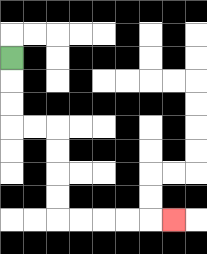{'start': '[0, 2]', 'end': '[7, 9]', 'path_directions': 'D,D,D,R,R,D,D,D,D,R,R,R,R,R', 'path_coordinates': '[[0, 2], [0, 3], [0, 4], [0, 5], [1, 5], [2, 5], [2, 6], [2, 7], [2, 8], [2, 9], [3, 9], [4, 9], [5, 9], [6, 9], [7, 9]]'}